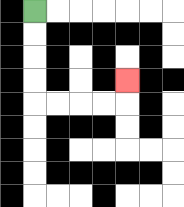{'start': '[1, 0]', 'end': '[5, 3]', 'path_directions': 'D,D,D,D,R,R,R,R,U', 'path_coordinates': '[[1, 0], [1, 1], [1, 2], [1, 3], [1, 4], [2, 4], [3, 4], [4, 4], [5, 4], [5, 3]]'}